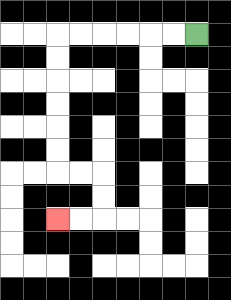{'start': '[8, 1]', 'end': '[2, 9]', 'path_directions': 'L,L,L,L,L,L,D,D,D,D,D,D,R,R,D,D,L,L', 'path_coordinates': '[[8, 1], [7, 1], [6, 1], [5, 1], [4, 1], [3, 1], [2, 1], [2, 2], [2, 3], [2, 4], [2, 5], [2, 6], [2, 7], [3, 7], [4, 7], [4, 8], [4, 9], [3, 9], [2, 9]]'}